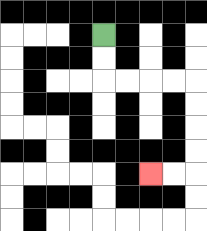{'start': '[4, 1]', 'end': '[6, 7]', 'path_directions': 'D,D,R,R,R,R,D,D,D,D,L,L', 'path_coordinates': '[[4, 1], [4, 2], [4, 3], [5, 3], [6, 3], [7, 3], [8, 3], [8, 4], [8, 5], [8, 6], [8, 7], [7, 7], [6, 7]]'}